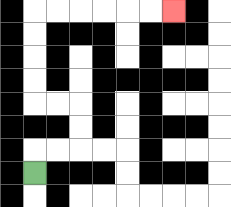{'start': '[1, 7]', 'end': '[7, 0]', 'path_directions': 'U,R,R,U,U,L,L,U,U,U,U,R,R,R,R,R,R', 'path_coordinates': '[[1, 7], [1, 6], [2, 6], [3, 6], [3, 5], [3, 4], [2, 4], [1, 4], [1, 3], [1, 2], [1, 1], [1, 0], [2, 0], [3, 0], [4, 0], [5, 0], [6, 0], [7, 0]]'}